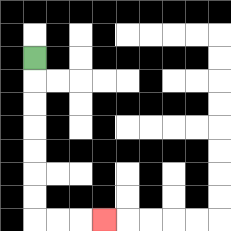{'start': '[1, 2]', 'end': '[4, 9]', 'path_directions': 'D,D,D,D,D,D,D,R,R,R', 'path_coordinates': '[[1, 2], [1, 3], [1, 4], [1, 5], [1, 6], [1, 7], [1, 8], [1, 9], [2, 9], [3, 9], [4, 9]]'}